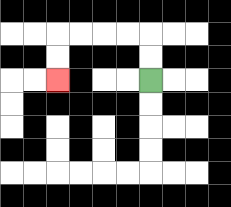{'start': '[6, 3]', 'end': '[2, 3]', 'path_directions': 'U,U,L,L,L,L,D,D', 'path_coordinates': '[[6, 3], [6, 2], [6, 1], [5, 1], [4, 1], [3, 1], [2, 1], [2, 2], [2, 3]]'}